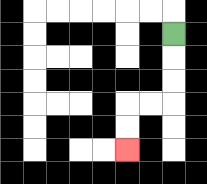{'start': '[7, 1]', 'end': '[5, 6]', 'path_directions': 'D,D,D,L,L,D,D', 'path_coordinates': '[[7, 1], [7, 2], [7, 3], [7, 4], [6, 4], [5, 4], [5, 5], [5, 6]]'}